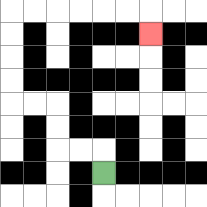{'start': '[4, 7]', 'end': '[6, 1]', 'path_directions': 'U,L,L,U,U,L,L,U,U,U,U,R,R,R,R,R,R,D', 'path_coordinates': '[[4, 7], [4, 6], [3, 6], [2, 6], [2, 5], [2, 4], [1, 4], [0, 4], [0, 3], [0, 2], [0, 1], [0, 0], [1, 0], [2, 0], [3, 0], [4, 0], [5, 0], [6, 0], [6, 1]]'}